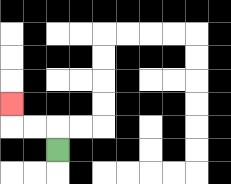{'start': '[2, 6]', 'end': '[0, 4]', 'path_directions': 'U,L,L,U', 'path_coordinates': '[[2, 6], [2, 5], [1, 5], [0, 5], [0, 4]]'}